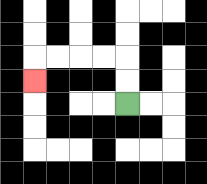{'start': '[5, 4]', 'end': '[1, 3]', 'path_directions': 'U,U,L,L,L,L,D', 'path_coordinates': '[[5, 4], [5, 3], [5, 2], [4, 2], [3, 2], [2, 2], [1, 2], [1, 3]]'}